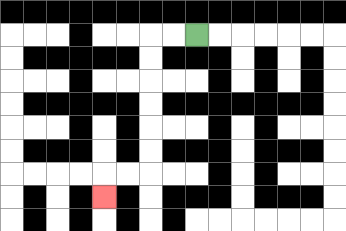{'start': '[8, 1]', 'end': '[4, 8]', 'path_directions': 'L,L,D,D,D,D,D,D,L,L,D', 'path_coordinates': '[[8, 1], [7, 1], [6, 1], [6, 2], [6, 3], [6, 4], [6, 5], [6, 6], [6, 7], [5, 7], [4, 7], [4, 8]]'}